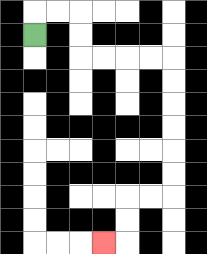{'start': '[1, 1]', 'end': '[4, 10]', 'path_directions': 'U,R,R,D,D,R,R,R,R,D,D,D,D,D,D,L,L,D,D,L', 'path_coordinates': '[[1, 1], [1, 0], [2, 0], [3, 0], [3, 1], [3, 2], [4, 2], [5, 2], [6, 2], [7, 2], [7, 3], [7, 4], [7, 5], [7, 6], [7, 7], [7, 8], [6, 8], [5, 8], [5, 9], [5, 10], [4, 10]]'}